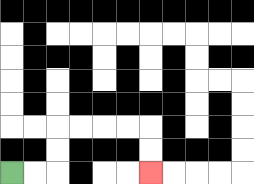{'start': '[0, 7]', 'end': '[6, 7]', 'path_directions': 'R,R,U,U,R,R,R,R,D,D', 'path_coordinates': '[[0, 7], [1, 7], [2, 7], [2, 6], [2, 5], [3, 5], [4, 5], [5, 5], [6, 5], [6, 6], [6, 7]]'}